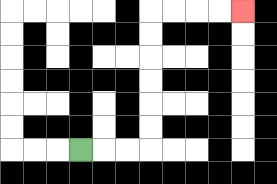{'start': '[3, 6]', 'end': '[10, 0]', 'path_directions': 'R,R,R,U,U,U,U,U,U,R,R,R,R', 'path_coordinates': '[[3, 6], [4, 6], [5, 6], [6, 6], [6, 5], [6, 4], [6, 3], [6, 2], [6, 1], [6, 0], [7, 0], [8, 0], [9, 0], [10, 0]]'}